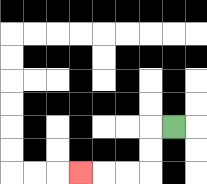{'start': '[7, 5]', 'end': '[3, 7]', 'path_directions': 'L,D,D,L,L,L', 'path_coordinates': '[[7, 5], [6, 5], [6, 6], [6, 7], [5, 7], [4, 7], [3, 7]]'}